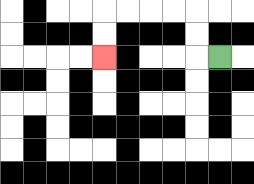{'start': '[9, 2]', 'end': '[4, 2]', 'path_directions': 'L,U,U,L,L,L,L,D,D', 'path_coordinates': '[[9, 2], [8, 2], [8, 1], [8, 0], [7, 0], [6, 0], [5, 0], [4, 0], [4, 1], [4, 2]]'}